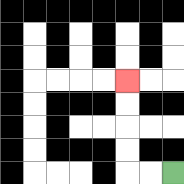{'start': '[7, 7]', 'end': '[5, 3]', 'path_directions': 'L,L,U,U,U,U', 'path_coordinates': '[[7, 7], [6, 7], [5, 7], [5, 6], [5, 5], [5, 4], [5, 3]]'}